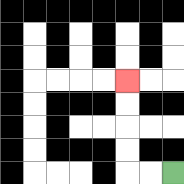{'start': '[7, 7]', 'end': '[5, 3]', 'path_directions': 'L,L,U,U,U,U', 'path_coordinates': '[[7, 7], [6, 7], [5, 7], [5, 6], [5, 5], [5, 4], [5, 3]]'}